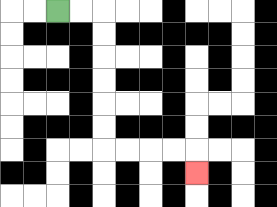{'start': '[2, 0]', 'end': '[8, 7]', 'path_directions': 'R,R,D,D,D,D,D,D,R,R,R,R,D', 'path_coordinates': '[[2, 0], [3, 0], [4, 0], [4, 1], [4, 2], [4, 3], [4, 4], [4, 5], [4, 6], [5, 6], [6, 6], [7, 6], [8, 6], [8, 7]]'}